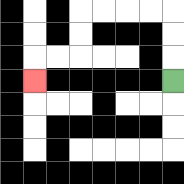{'start': '[7, 3]', 'end': '[1, 3]', 'path_directions': 'U,U,U,L,L,L,L,D,D,L,L,D', 'path_coordinates': '[[7, 3], [7, 2], [7, 1], [7, 0], [6, 0], [5, 0], [4, 0], [3, 0], [3, 1], [3, 2], [2, 2], [1, 2], [1, 3]]'}